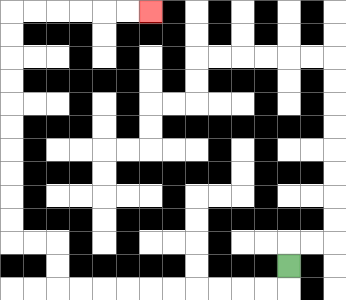{'start': '[12, 11]', 'end': '[6, 0]', 'path_directions': 'D,L,L,L,L,L,L,L,L,L,L,U,U,L,L,U,U,U,U,U,U,U,U,U,U,R,R,R,R,R,R', 'path_coordinates': '[[12, 11], [12, 12], [11, 12], [10, 12], [9, 12], [8, 12], [7, 12], [6, 12], [5, 12], [4, 12], [3, 12], [2, 12], [2, 11], [2, 10], [1, 10], [0, 10], [0, 9], [0, 8], [0, 7], [0, 6], [0, 5], [0, 4], [0, 3], [0, 2], [0, 1], [0, 0], [1, 0], [2, 0], [3, 0], [4, 0], [5, 0], [6, 0]]'}